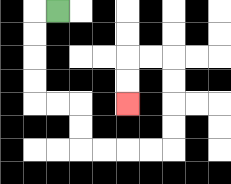{'start': '[2, 0]', 'end': '[5, 4]', 'path_directions': 'L,D,D,D,D,R,R,D,D,R,R,R,R,U,U,U,U,L,L,D,D', 'path_coordinates': '[[2, 0], [1, 0], [1, 1], [1, 2], [1, 3], [1, 4], [2, 4], [3, 4], [3, 5], [3, 6], [4, 6], [5, 6], [6, 6], [7, 6], [7, 5], [7, 4], [7, 3], [7, 2], [6, 2], [5, 2], [5, 3], [5, 4]]'}